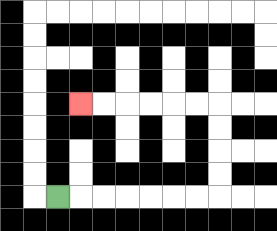{'start': '[2, 8]', 'end': '[3, 4]', 'path_directions': 'R,R,R,R,R,R,R,U,U,U,U,L,L,L,L,L,L', 'path_coordinates': '[[2, 8], [3, 8], [4, 8], [5, 8], [6, 8], [7, 8], [8, 8], [9, 8], [9, 7], [9, 6], [9, 5], [9, 4], [8, 4], [7, 4], [6, 4], [5, 4], [4, 4], [3, 4]]'}